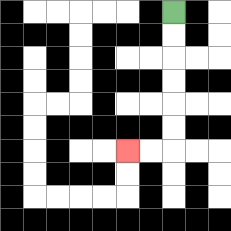{'start': '[7, 0]', 'end': '[5, 6]', 'path_directions': 'D,D,D,D,D,D,L,L', 'path_coordinates': '[[7, 0], [7, 1], [7, 2], [7, 3], [7, 4], [7, 5], [7, 6], [6, 6], [5, 6]]'}